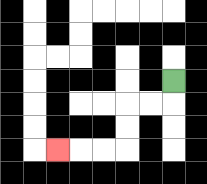{'start': '[7, 3]', 'end': '[2, 6]', 'path_directions': 'D,L,L,D,D,L,L,L', 'path_coordinates': '[[7, 3], [7, 4], [6, 4], [5, 4], [5, 5], [5, 6], [4, 6], [3, 6], [2, 6]]'}